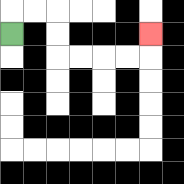{'start': '[0, 1]', 'end': '[6, 1]', 'path_directions': 'U,R,R,D,D,R,R,R,R,U', 'path_coordinates': '[[0, 1], [0, 0], [1, 0], [2, 0], [2, 1], [2, 2], [3, 2], [4, 2], [5, 2], [6, 2], [6, 1]]'}